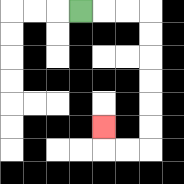{'start': '[3, 0]', 'end': '[4, 5]', 'path_directions': 'R,R,R,D,D,D,D,D,D,L,L,U', 'path_coordinates': '[[3, 0], [4, 0], [5, 0], [6, 0], [6, 1], [6, 2], [6, 3], [6, 4], [6, 5], [6, 6], [5, 6], [4, 6], [4, 5]]'}